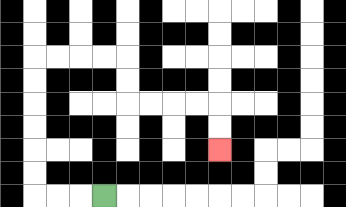{'start': '[4, 8]', 'end': '[9, 6]', 'path_directions': 'L,L,L,U,U,U,U,U,U,R,R,R,R,D,D,R,R,R,R,D,D', 'path_coordinates': '[[4, 8], [3, 8], [2, 8], [1, 8], [1, 7], [1, 6], [1, 5], [1, 4], [1, 3], [1, 2], [2, 2], [3, 2], [4, 2], [5, 2], [5, 3], [5, 4], [6, 4], [7, 4], [8, 4], [9, 4], [9, 5], [9, 6]]'}